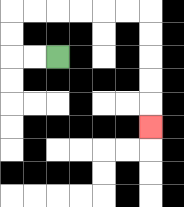{'start': '[2, 2]', 'end': '[6, 5]', 'path_directions': 'L,L,U,U,R,R,R,R,R,R,D,D,D,D,D', 'path_coordinates': '[[2, 2], [1, 2], [0, 2], [0, 1], [0, 0], [1, 0], [2, 0], [3, 0], [4, 0], [5, 0], [6, 0], [6, 1], [6, 2], [6, 3], [6, 4], [6, 5]]'}